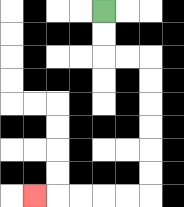{'start': '[4, 0]', 'end': '[1, 8]', 'path_directions': 'D,D,R,R,D,D,D,D,D,D,L,L,L,L,L', 'path_coordinates': '[[4, 0], [4, 1], [4, 2], [5, 2], [6, 2], [6, 3], [6, 4], [6, 5], [6, 6], [6, 7], [6, 8], [5, 8], [4, 8], [3, 8], [2, 8], [1, 8]]'}